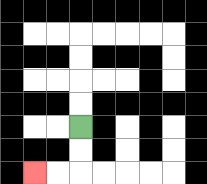{'start': '[3, 5]', 'end': '[1, 7]', 'path_directions': 'D,D,L,L', 'path_coordinates': '[[3, 5], [3, 6], [3, 7], [2, 7], [1, 7]]'}